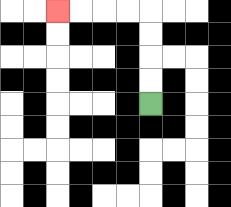{'start': '[6, 4]', 'end': '[2, 0]', 'path_directions': 'U,U,U,U,L,L,L,L', 'path_coordinates': '[[6, 4], [6, 3], [6, 2], [6, 1], [6, 0], [5, 0], [4, 0], [3, 0], [2, 0]]'}